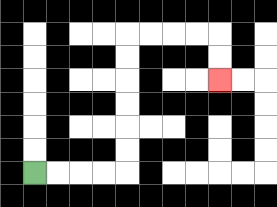{'start': '[1, 7]', 'end': '[9, 3]', 'path_directions': 'R,R,R,R,U,U,U,U,U,U,R,R,R,R,D,D', 'path_coordinates': '[[1, 7], [2, 7], [3, 7], [4, 7], [5, 7], [5, 6], [5, 5], [5, 4], [5, 3], [5, 2], [5, 1], [6, 1], [7, 1], [8, 1], [9, 1], [9, 2], [9, 3]]'}